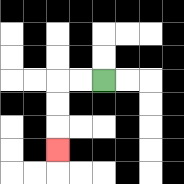{'start': '[4, 3]', 'end': '[2, 6]', 'path_directions': 'L,L,D,D,D', 'path_coordinates': '[[4, 3], [3, 3], [2, 3], [2, 4], [2, 5], [2, 6]]'}